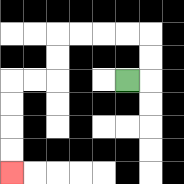{'start': '[5, 3]', 'end': '[0, 7]', 'path_directions': 'R,U,U,L,L,L,L,D,D,L,L,D,D,D,D', 'path_coordinates': '[[5, 3], [6, 3], [6, 2], [6, 1], [5, 1], [4, 1], [3, 1], [2, 1], [2, 2], [2, 3], [1, 3], [0, 3], [0, 4], [0, 5], [0, 6], [0, 7]]'}